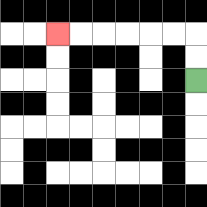{'start': '[8, 3]', 'end': '[2, 1]', 'path_directions': 'U,U,L,L,L,L,L,L', 'path_coordinates': '[[8, 3], [8, 2], [8, 1], [7, 1], [6, 1], [5, 1], [4, 1], [3, 1], [2, 1]]'}